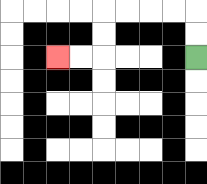{'start': '[8, 2]', 'end': '[2, 2]', 'path_directions': 'U,U,L,L,L,L,D,D,L,L', 'path_coordinates': '[[8, 2], [8, 1], [8, 0], [7, 0], [6, 0], [5, 0], [4, 0], [4, 1], [4, 2], [3, 2], [2, 2]]'}